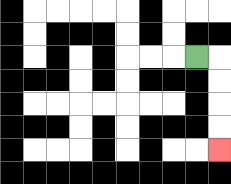{'start': '[8, 2]', 'end': '[9, 6]', 'path_directions': 'R,D,D,D,D', 'path_coordinates': '[[8, 2], [9, 2], [9, 3], [9, 4], [9, 5], [9, 6]]'}